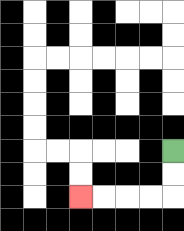{'start': '[7, 6]', 'end': '[3, 8]', 'path_directions': 'D,D,L,L,L,L', 'path_coordinates': '[[7, 6], [7, 7], [7, 8], [6, 8], [5, 8], [4, 8], [3, 8]]'}